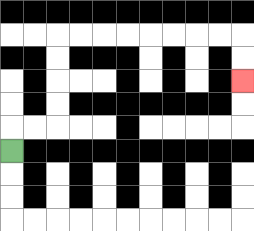{'start': '[0, 6]', 'end': '[10, 3]', 'path_directions': 'U,R,R,U,U,U,U,R,R,R,R,R,R,R,R,D,D', 'path_coordinates': '[[0, 6], [0, 5], [1, 5], [2, 5], [2, 4], [2, 3], [2, 2], [2, 1], [3, 1], [4, 1], [5, 1], [6, 1], [7, 1], [8, 1], [9, 1], [10, 1], [10, 2], [10, 3]]'}